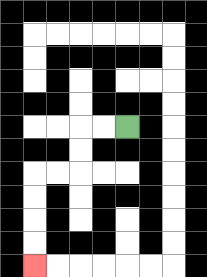{'start': '[5, 5]', 'end': '[1, 11]', 'path_directions': 'L,L,D,D,L,L,D,D,D,D', 'path_coordinates': '[[5, 5], [4, 5], [3, 5], [3, 6], [3, 7], [2, 7], [1, 7], [1, 8], [1, 9], [1, 10], [1, 11]]'}